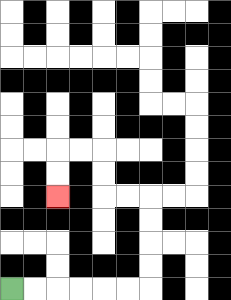{'start': '[0, 12]', 'end': '[2, 8]', 'path_directions': 'R,R,R,R,R,R,U,U,U,U,L,L,U,U,L,L,D,D', 'path_coordinates': '[[0, 12], [1, 12], [2, 12], [3, 12], [4, 12], [5, 12], [6, 12], [6, 11], [6, 10], [6, 9], [6, 8], [5, 8], [4, 8], [4, 7], [4, 6], [3, 6], [2, 6], [2, 7], [2, 8]]'}